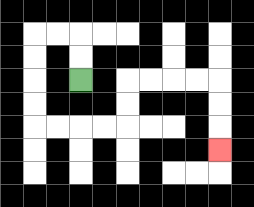{'start': '[3, 3]', 'end': '[9, 6]', 'path_directions': 'U,U,L,L,D,D,D,D,R,R,R,R,U,U,R,R,R,R,D,D,D', 'path_coordinates': '[[3, 3], [3, 2], [3, 1], [2, 1], [1, 1], [1, 2], [1, 3], [1, 4], [1, 5], [2, 5], [3, 5], [4, 5], [5, 5], [5, 4], [5, 3], [6, 3], [7, 3], [8, 3], [9, 3], [9, 4], [9, 5], [9, 6]]'}